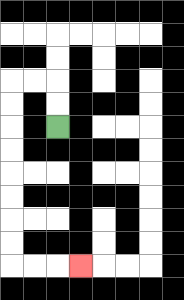{'start': '[2, 5]', 'end': '[3, 11]', 'path_directions': 'U,U,L,L,D,D,D,D,D,D,D,D,R,R,R', 'path_coordinates': '[[2, 5], [2, 4], [2, 3], [1, 3], [0, 3], [0, 4], [0, 5], [0, 6], [0, 7], [0, 8], [0, 9], [0, 10], [0, 11], [1, 11], [2, 11], [3, 11]]'}